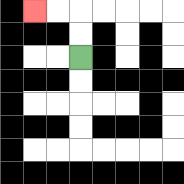{'start': '[3, 2]', 'end': '[1, 0]', 'path_directions': 'U,U,L,L', 'path_coordinates': '[[3, 2], [3, 1], [3, 0], [2, 0], [1, 0]]'}